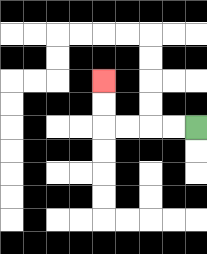{'start': '[8, 5]', 'end': '[4, 3]', 'path_directions': 'L,L,L,L,U,U', 'path_coordinates': '[[8, 5], [7, 5], [6, 5], [5, 5], [4, 5], [4, 4], [4, 3]]'}